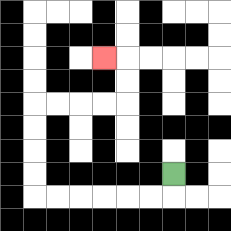{'start': '[7, 7]', 'end': '[4, 2]', 'path_directions': 'D,L,L,L,L,L,L,U,U,U,U,R,R,R,R,U,U,L', 'path_coordinates': '[[7, 7], [7, 8], [6, 8], [5, 8], [4, 8], [3, 8], [2, 8], [1, 8], [1, 7], [1, 6], [1, 5], [1, 4], [2, 4], [3, 4], [4, 4], [5, 4], [5, 3], [5, 2], [4, 2]]'}